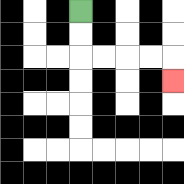{'start': '[3, 0]', 'end': '[7, 3]', 'path_directions': 'D,D,R,R,R,R,D', 'path_coordinates': '[[3, 0], [3, 1], [3, 2], [4, 2], [5, 2], [6, 2], [7, 2], [7, 3]]'}